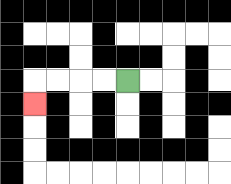{'start': '[5, 3]', 'end': '[1, 4]', 'path_directions': 'L,L,L,L,D', 'path_coordinates': '[[5, 3], [4, 3], [3, 3], [2, 3], [1, 3], [1, 4]]'}